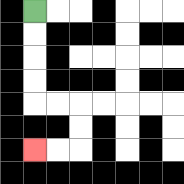{'start': '[1, 0]', 'end': '[1, 6]', 'path_directions': 'D,D,D,D,R,R,D,D,L,L', 'path_coordinates': '[[1, 0], [1, 1], [1, 2], [1, 3], [1, 4], [2, 4], [3, 4], [3, 5], [3, 6], [2, 6], [1, 6]]'}